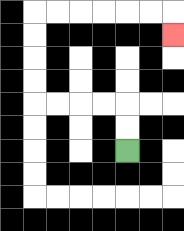{'start': '[5, 6]', 'end': '[7, 1]', 'path_directions': 'U,U,L,L,L,L,U,U,U,U,R,R,R,R,R,R,D', 'path_coordinates': '[[5, 6], [5, 5], [5, 4], [4, 4], [3, 4], [2, 4], [1, 4], [1, 3], [1, 2], [1, 1], [1, 0], [2, 0], [3, 0], [4, 0], [5, 0], [6, 0], [7, 0], [7, 1]]'}